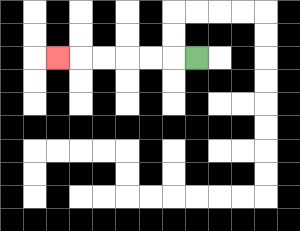{'start': '[8, 2]', 'end': '[2, 2]', 'path_directions': 'L,L,L,L,L,L', 'path_coordinates': '[[8, 2], [7, 2], [6, 2], [5, 2], [4, 2], [3, 2], [2, 2]]'}